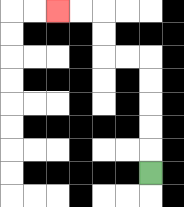{'start': '[6, 7]', 'end': '[2, 0]', 'path_directions': 'U,U,U,U,U,L,L,U,U,L,L', 'path_coordinates': '[[6, 7], [6, 6], [6, 5], [6, 4], [6, 3], [6, 2], [5, 2], [4, 2], [4, 1], [4, 0], [3, 0], [2, 0]]'}